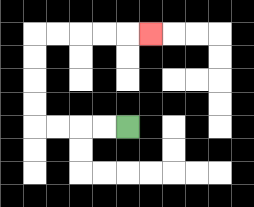{'start': '[5, 5]', 'end': '[6, 1]', 'path_directions': 'L,L,L,L,U,U,U,U,R,R,R,R,R', 'path_coordinates': '[[5, 5], [4, 5], [3, 5], [2, 5], [1, 5], [1, 4], [1, 3], [1, 2], [1, 1], [2, 1], [3, 1], [4, 1], [5, 1], [6, 1]]'}